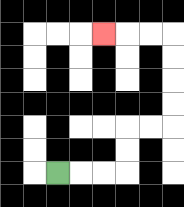{'start': '[2, 7]', 'end': '[4, 1]', 'path_directions': 'R,R,R,U,U,R,R,U,U,U,U,L,L,L', 'path_coordinates': '[[2, 7], [3, 7], [4, 7], [5, 7], [5, 6], [5, 5], [6, 5], [7, 5], [7, 4], [7, 3], [7, 2], [7, 1], [6, 1], [5, 1], [4, 1]]'}